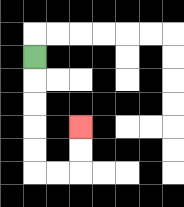{'start': '[1, 2]', 'end': '[3, 5]', 'path_directions': 'D,D,D,D,D,R,R,U,U', 'path_coordinates': '[[1, 2], [1, 3], [1, 4], [1, 5], [1, 6], [1, 7], [2, 7], [3, 7], [3, 6], [3, 5]]'}